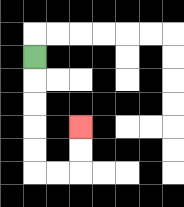{'start': '[1, 2]', 'end': '[3, 5]', 'path_directions': 'D,D,D,D,D,R,R,U,U', 'path_coordinates': '[[1, 2], [1, 3], [1, 4], [1, 5], [1, 6], [1, 7], [2, 7], [3, 7], [3, 6], [3, 5]]'}